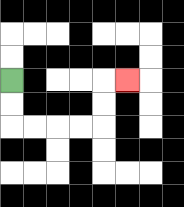{'start': '[0, 3]', 'end': '[5, 3]', 'path_directions': 'D,D,R,R,R,R,U,U,R', 'path_coordinates': '[[0, 3], [0, 4], [0, 5], [1, 5], [2, 5], [3, 5], [4, 5], [4, 4], [4, 3], [5, 3]]'}